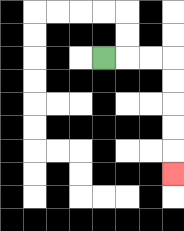{'start': '[4, 2]', 'end': '[7, 7]', 'path_directions': 'R,R,R,D,D,D,D,D', 'path_coordinates': '[[4, 2], [5, 2], [6, 2], [7, 2], [7, 3], [7, 4], [7, 5], [7, 6], [7, 7]]'}